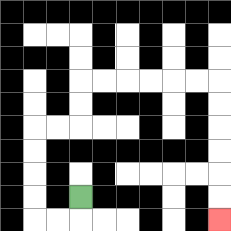{'start': '[3, 8]', 'end': '[9, 9]', 'path_directions': 'D,L,L,U,U,U,U,R,R,U,U,R,R,R,R,R,R,D,D,D,D,D,D', 'path_coordinates': '[[3, 8], [3, 9], [2, 9], [1, 9], [1, 8], [1, 7], [1, 6], [1, 5], [2, 5], [3, 5], [3, 4], [3, 3], [4, 3], [5, 3], [6, 3], [7, 3], [8, 3], [9, 3], [9, 4], [9, 5], [9, 6], [9, 7], [9, 8], [9, 9]]'}